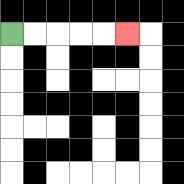{'start': '[0, 1]', 'end': '[5, 1]', 'path_directions': 'R,R,R,R,R', 'path_coordinates': '[[0, 1], [1, 1], [2, 1], [3, 1], [4, 1], [5, 1]]'}